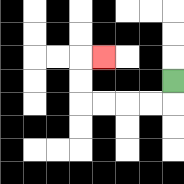{'start': '[7, 3]', 'end': '[4, 2]', 'path_directions': 'D,L,L,L,L,U,U,R', 'path_coordinates': '[[7, 3], [7, 4], [6, 4], [5, 4], [4, 4], [3, 4], [3, 3], [3, 2], [4, 2]]'}